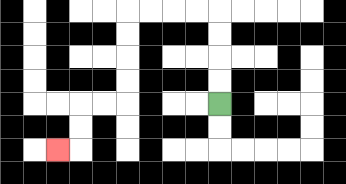{'start': '[9, 4]', 'end': '[2, 6]', 'path_directions': 'U,U,U,U,L,L,L,L,D,D,D,D,L,L,D,D,L', 'path_coordinates': '[[9, 4], [9, 3], [9, 2], [9, 1], [9, 0], [8, 0], [7, 0], [6, 0], [5, 0], [5, 1], [5, 2], [5, 3], [5, 4], [4, 4], [3, 4], [3, 5], [3, 6], [2, 6]]'}